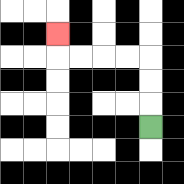{'start': '[6, 5]', 'end': '[2, 1]', 'path_directions': 'U,U,U,L,L,L,L,U', 'path_coordinates': '[[6, 5], [6, 4], [6, 3], [6, 2], [5, 2], [4, 2], [3, 2], [2, 2], [2, 1]]'}